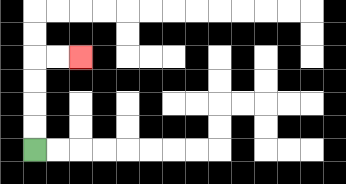{'start': '[1, 6]', 'end': '[3, 2]', 'path_directions': 'U,U,U,U,R,R', 'path_coordinates': '[[1, 6], [1, 5], [1, 4], [1, 3], [1, 2], [2, 2], [3, 2]]'}